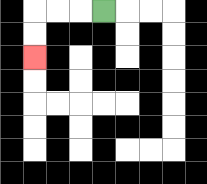{'start': '[4, 0]', 'end': '[1, 2]', 'path_directions': 'L,L,L,D,D', 'path_coordinates': '[[4, 0], [3, 0], [2, 0], [1, 0], [1, 1], [1, 2]]'}